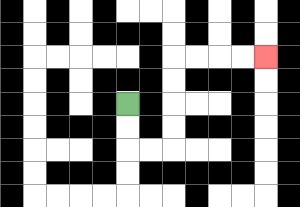{'start': '[5, 4]', 'end': '[11, 2]', 'path_directions': 'D,D,R,R,U,U,U,U,R,R,R,R', 'path_coordinates': '[[5, 4], [5, 5], [5, 6], [6, 6], [7, 6], [7, 5], [7, 4], [7, 3], [7, 2], [8, 2], [9, 2], [10, 2], [11, 2]]'}